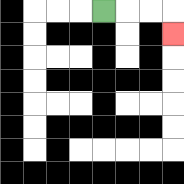{'start': '[4, 0]', 'end': '[7, 1]', 'path_directions': 'R,R,R,D', 'path_coordinates': '[[4, 0], [5, 0], [6, 0], [7, 0], [7, 1]]'}